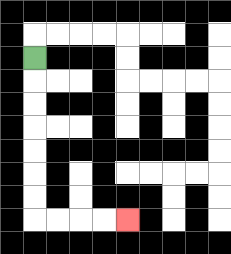{'start': '[1, 2]', 'end': '[5, 9]', 'path_directions': 'D,D,D,D,D,D,D,R,R,R,R', 'path_coordinates': '[[1, 2], [1, 3], [1, 4], [1, 5], [1, 6], [1, 7], [1, 8], [1, 9], [2, 9], [3, 9], [4, 9], [5, 9]]'}